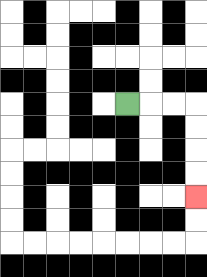{'start': '[5, 4]', 'end': '[8, 8]', 'path_directions': 'R,R,R,D,D,D,D', 'path_coordinates': '[[5, 4], [6, 4], [7, 4], [8, 4], [8, 5], [8, 6], [8, 7], [8, 8]]'}